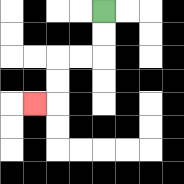{'start': '[4, 0]', 'end': '[1, 4]', 'path_directions': 'D,D,L,L,D,D,L', 'path_coordinates': '[[4, 0], [4, 1], [4, 2], [3, 2], [2, 2], [2, 3], [2, 4], [1, 4]]'}